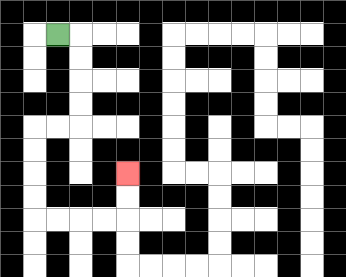{'start': '[2, 1]', 'end': '[5, 7]', 'path_directions': 'R,D,D,D,D,L,L,D,D,D,D,R,R,R,R,U,U', 'path_coordinates': '[[2, 1], [3, 1], [3, 2], [3, 3], [3, 4], [3, 5], [2, 5], [1, 5], [1, 6], [1, 7], [1, 8], [1, 9], [2, 9], [3, 9], [4, 9], [5, 9], [5, 8], [5, 7]]'}